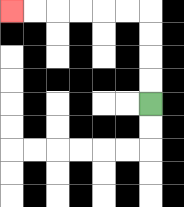{'start': '[6, 4]', 'end': '[0, 0]', 'path_directions': 'U,U,U,U,L,L,L,L,L,L', 'path_coordinates': '[[6, 4], [6, 3], [6, 2], [6, 1], [6, 0], [5, 0], [4, 0], [3, 0], [2, 0], [1, 0], [0, 0]]'}